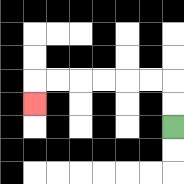{'start': '[7, 5]', 'end': '[1, 4]', 'path_directions': 'U,U,L,L,L,L,L,L,D', 'path_coordinates': '[[7, 5], [7, 4], [7, 3], [6, 3], [5, 3], [4, 3], [3, 3], [2, 3], [1, 3], [1, 4]]'}